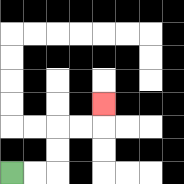{'start': '[0, 7]', 'end': '[4, 4]', 'path_directions': 'R,R,U,U,R,R,U', 'path_coordinates': '[[0, 7], [1, 7], [2, 7], [2, 6], [2, 5], [3, 5], [4, 5], [4, 4]]'}